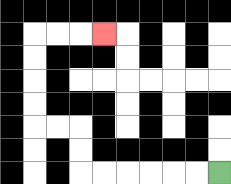{'start': '[9, 7]', 'end': '[4, 1]', 'path_directions': 'L,L,L,L,L,L,U,U,L,L,U,U,U,U,R,R,R', 'path_coordinates': '[[9, 7], [8, 7], [7, 7], [6, 7], [5, 7], [4, 7], [3, 7], [3, 6], [3, 5], [2, 5], [1, 5], [1, 4], [1, 3], [1, 2], [1, 1], [2, 1], [3, 1], [4, 1]]'}